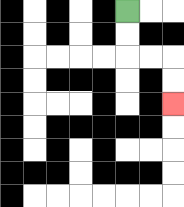{'start': '[5, 0]', 'end': '[7, 4]', 'path_directions': 'D,D,R,R,D,D', 'path_coordinates': '[[5, 0], [5, 1], [5, 2], [6, 2], [7, 2], [7, 3], [7, 4]]'}